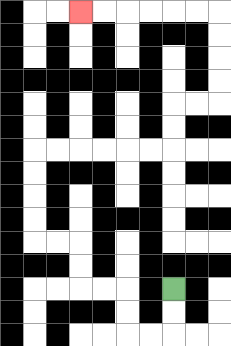{'start': '[7, 12]', 'end': '[3, 0]', 'path_directions': 'D,D,L,L,U,U,L,L,U,U,L,L,U,U,U,U,R,R,R,R,R,R,U,U,R,R,U,U,U,U,L,L,L,L,L,L', 'path_coordinates': '[[7, 12], [7, 13], [7, 14], [6, 14], [5, 14], [5, 13], [5, 12], [4, 12], [3, 12], [3, 11], [3, 10], [2, 10], [1, 10], [1, 9], [1, 8], [1, 7], [1, 6], [2, 6], [3, 6], [4, 6], [5, 6], [6, 6], [7, 6], [7, 5], [7, 4], [8, 4], [9, 4], [9, 3], [9, 2], [9, 1], [9, 0], [8, 0], [7, 0], [6, 0], [5, 0], [4, 0], [3, 0]]'}